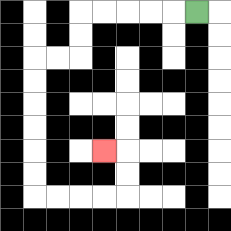{'start': '[8, 0]', 'end': '[4, 6]', 'path_directions': 'L,L,L,L,L,D,D,L,L,D,D,D,D,D,D,R,R,R,R,U,U,L', 'path_coordinates': '[[8, 0], [7, 0], [6, 0], [5, 0], [4, 0], [3, 0], [3, 1], [3, 2], [2, 2], [1, 2], [1, 3], [1, 4], [1, 5], [1, 6], [1, 7], [1, 8], [2, 8], [3, 8], [4, 8], [5, 8], [5, 7], [5, 6], [4, 6]]'}